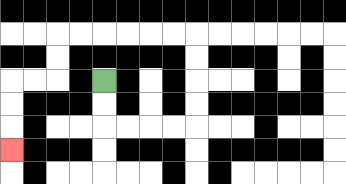{'start': '[4, 3]', 'end': '[0, 6]', 'path_directions': 'D,D,R,R,R,R,U,U,U,U,L,L,L,L,L,L,D,D,L,L,D,D,D', 'path_coordinates': '[[4, 3], [4, 4], [4, 5], [5, 5], [6, 5], [7, 5], [8, 5], [8, 4], [8, 3], [8, 2], [8, 1], [7, 1], [6, 1], [5, 1], [4, 1], [3, 1], [2, 1], [2, 2], [2, 3], [1, 3], [0, 3], [0, 4], [0, 5], [0, 6]]'}